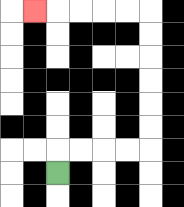{'start': '[2, 7]', 'end': '[1, 0]', 'path_directions': 'U,R,R,R,R,U,U,U,U,U,U,L,L,L,L,L', 'path_coordinates': '[[2, 7], [2, 6], [3, 6], [4, 6], [5, 6], [6, 6], [6, 5], [6, 4], [6, 3], [6, 2], [6, 1], [6, 0], [5, 0], [4, 0], [3, 0], [2, 0], [1, 0]]'}